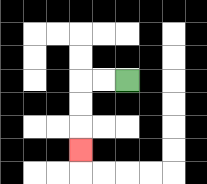{'start': '[5, 3]', 'end': '[3, 6]', 'path_directions': 'L,L,D,D,D', 'path_coordinates': '[[5, 3], [4, 3], [3, 3], [3, 4], [3, 5], [3, 6]]'}